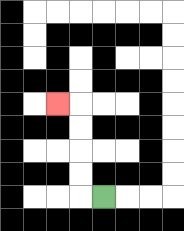{'start': '[4, 8]', 'end': '[2, 4]', 'path_directions': 'L,U,U,U,U,L', 'path_coordinates': '[[4, 8], [3, 8], [3, 7], [3, 6], [3, 5], [3, 4], [2, 4]]'}